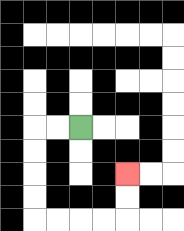{'start': '[3, 5]', 'end': '[5, 7]', 'path_directions': 'L,L,D,D,D,D,R,R,R,R,U,U', 'path_coordinates': '[[3, 5], [2, 5], [1, 5], [1, 6], [1, 7], [1, 8], [1, 9], [2, 9], [3, 9], [4, 9], [5, 9], [5, 8], [5, 7]]'}